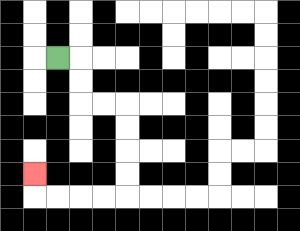{'start': '[2, 2]', 'end': '[1, 7]', 'path_directions': 'R,D,D,R,R,D,D,D,D,L,L,L,L,U', 'path_coordinates': '[[2, 2], [3, 2], [3, 3], [3, 4], [4, 4], [5, 4], [5, 5], [5, 6], [5, 7], [5, 8], [4, 8], [3, 8], [2, 8], [1, 8], [1, 7]]'}